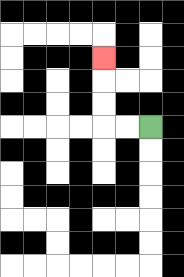{'start': '[6, 5]', 'end': '[4, 2]', 'path_directions': 'L,L,U,U,U', 'path_coordinates': '[[6, 5], [5, 5], [4, 5], [4, 4], [4, 3], [4, 2]]'}